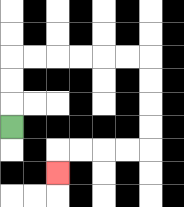{'start': '[0, 5]', 'end': '[2, 7]', 'path_directions': 'U,U,U,R,R,R,R,R,R,D,D,D,D,L,L,L,L,D', 'path_coordinates': '[[0, 5], [0, 4], [0, 3], [0, 2], [1, 2], [2, 2], [3, 2], [4, 2], [5, 2], [6, 2], [6, 3], [6, 4], [6, 5], [6, 6], [5, 6], [4, 6], [3, 6], [2, 6], [2, 7]]'}